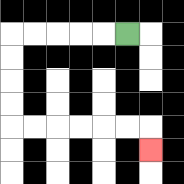{'start': '[5, 1]', 'end': '[6, 6]', 'path_directions': 'L,L,L,L,L,D,D,D,D,R,R,R,R,R,R,D', 'path_coordinates': '[[5, 1], [4, 1], [3, 1], [2, 1], [1, 1], [0, 1], [0, 2], [0, 3], [0, 4], [0, 5], [1, 5], [2, 5], [3, 5], [4, 5], [5, 5], [6, 5], [6, 6]]'}